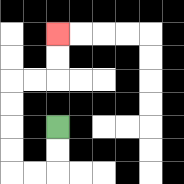{'start': '[2, 5]', 'end': '[2, 1]', 'path_directions': 'D,D,L,L,U,U,U,U,R,R,U,U', 'path_coordinates': '[[2, 5], [2, 6], [2, 7], [1, 7], [0, 7], [0, 6], [0, 5], [0, 4], [0, 3], [1, 3], [2, 3], [2, 2], [2, 1]]'}